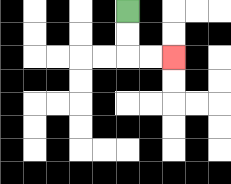{'start': '[5, 0]', 'end': '[7, 2]', 'path_directions': 'D,D,R,R', 'path_coordinates': '[[5, 0], [5, 1], [5, 2], [6, 2], [7, 2]]'}